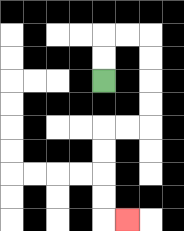{'start': '[4, 3]', 'end': '[5, 9]', 'path_directions': 'U,U,R,R,D,D,D,D,L,L,D,D,D,D,R', 'path_coordinates': '[[4, 3], [4, 2], [4, 1], [5, 1], [6, 1], [6, 2], [6, 3], [6, 4], [6, 5], [5, 5], [4, 5], [4, 6], [4, 7], [4, 8], [4, 9], [5, 9]]'}